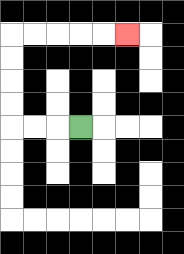{'start': '[3, 5]', 'end': '[5, 1]', 'path_directions': 'L,L,L,U,U,U,U,R,R,R,R,R', 'path_coordinates': '[[3, 5], [2, 5], [1, 5], [0, 5], [0, 4], [0, 3], [0, 2], [0, 1], [1, 1], [2, 1], [3, 1], [4, 1], [5, 1]]'}